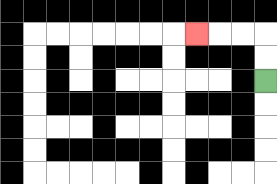{'start': '[11, 3]', 'end': '[8, 1]', 'path_directions': 'U,U,L,L,L', 'path_coordinates': '[[11, 3], [11, 2], [11, 1], [10, 1], [9, 1], [8, 1]]'}